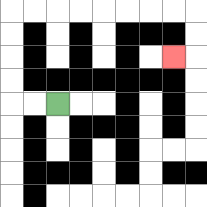{'start': '[2, 4]', 'end': '[7, 2]', 'path_directions': 'L,L,U,U,U,U,R,R,R,R,R,R,R,R,D,D,L', 'path_coordinates': '[[2, 4], [1, 4], [0, 4], [0, 3], [0, 2], [0, 1], [0, 0], [1, 0], [2, 0], [3, 0], [4, 0], [5, 0], [6, 0], [7, 0], [8, 0], [8, 1], [8, 2], [7, 2]]'}